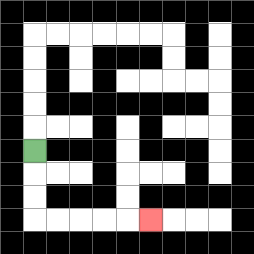{'start': '[1, 6]', 'end': '[6, 9]', 'path_directions': 'D,D,D,R,R,R,R,R', 'path_coordinates': '[[1, 6], [1, 7], [1, 8], [1, 9], [2, 9], [3, 9], [4, 9], [5, 9], [6, 9]]'}